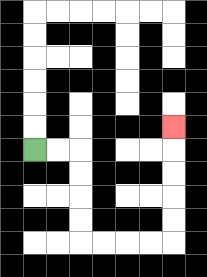{'start': '[1, 6]', 'end': '[7, 5]', 'path_directions': 'R,R,D,D,D,D,R,R,R,R,U,U,U,U,U', 'path_coordinates': '[[1, 6], [2, 6], [3, 6], [3, 7], [3, 8], [3, 9], [3, 10], [4, 10], [5, 10], [6, 10], [7, 10], [7, 9], [7, 8], [7, 7], [7, 6], [7, 5]]'}